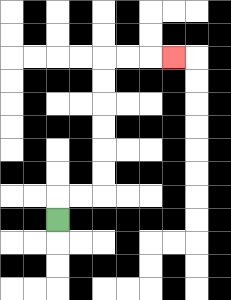{'start': '[2, 9]', 'end': '[7, 2]', 'path_directions': 'U,R,R,U,U,U,U,U,U,R,R,R', 'path_coordinates': '[[2, 9], [2, 8], [3, 8], [4, 8], [4, 7], [4, 6], [4, 5], [4, 4], [4, 3], [4, 2], [5, 2], [6, 2], [7, 2]]'}